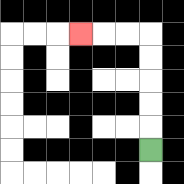{'start': '[6, 6]', 'end': '[3, 1]', 'path_directions': 'U,U,U,U,U,L,L,L', 'path_coordinates': '[[6, 6], [6, 5], [6, 4], [6, 3], [6, 2], [6, 1], [5, 1], [4, 1], [3, 1]]'}